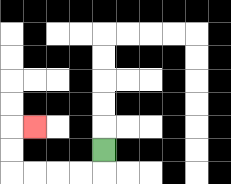{'start': '[4, 6]', 'end': '[1, 5]', 'path_directions': 'D,L,L,L,L,U,U,R', 'path_coordinates': '[[4, 6], [4, 7], [3, 7], [2, 7], [1, 7], [0, 7], [0, 6], [0, 5], [1, 5]]'}